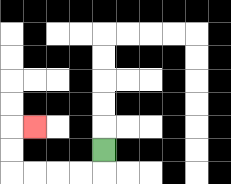{'start': '[4, 6]', 'end': '[1, 5]', 'path_directions': 'D,L,L,L,L,U,U,R', 'path_coordinates': '[[4, 6], [4, 7], [3, 7], [2, 7], [1, 7], [0, 7], [0, 6], [0, 5], [1, 5]]'}